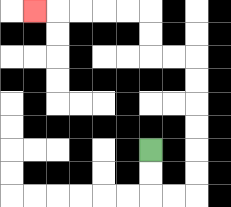{'start': '[6, 6]', 'end': '[1, 0]', 'path_directions': 'D,D,R,R,U,U,U,U,U,U,L,L,U,U,L,L,L,L,L', 'path_coordinates': '[[6, 6], [6, 7], [6, 8], [7, 8], [8, 8], [8, 7], [8, 6], [8, 5], [8, 4], [8, 3], [8, 2], [7, 2], [6, 2], [6, 1], [6, 0], [5, 0], [4, 0], [3, 0], [2, 0], [1, 0]]'}